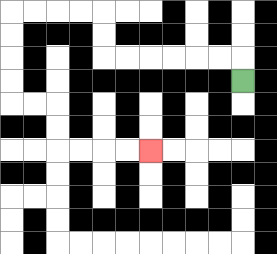{'start': '[10, 3]', 'end': '[6, 6]', 'path_directions': 'U,L,L,L,L,L,L,U,U,L,L,L,L,D,D,D,D,R,R,D,D,R,R,R,R', 'path_coordinates': '[[10, 3], [10, 2], [9, 2], [8, 2], [7, 2], [6, 2], [5, 2], [4, 2], [4, 1], [4, 0], [3, 0], [2, 0], [1, 0], [0, 0], [0, 1], [0, 2], [0, 3], [0, 4], [1, 4], [2, 4], [2, 5], [2, 6], [3, 6], [4, 6], [5, 6], [6, 6]]'}